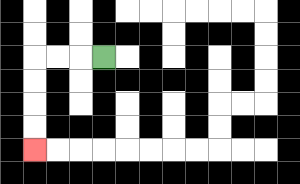{'start': '[4, 2]', 'end': '[1, 6]', 'path_directions': 'L,L,L,D,D,D,D', 'path_coordinates': '[[4, 2], [3, 2], [2, 2], [1, 2], [1, 3], [1, 4], [1, 5], [1, 6]]'}